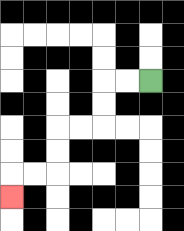{'start': '[6, 3]', 'end': '[0, 8]', 'path_directions': 'L,L,D,D,L,L,D,D,L,L,D', 'path_coordinates': '[[6, 3], [5, 3], [4, 3], [4, 4], [4, 5], [3, 5], [2, 5], [2, 6], [2, 7], [1, 7], [0, 7], [0, 8]]'}